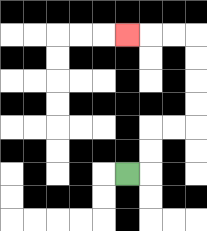{'start': '[5, 7]', 'end': '[5, 1]', 'path_directions': 'R,U,U,R,R,U,U,U,U,L,L,L', 'path_coordinates': '[[5, 7], [6, 7], [6, 6], [6, 5], [7, 5], [8, 5], [8, 4], [8, 3], [8, 2], [8, 1], [7, 1], [6, 1], [5, 1]]'}